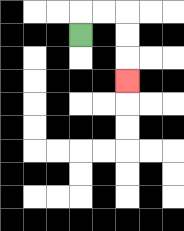{'start': '[3, 1]', 'end': '[5, 3]', 'path_directions': 'U,R,R,D,D,D', 'path_coordinates': '[[3, 1], [3, 0], [4, 0], [5, 0], [5, 1], [5, 2], [5, 3]]'}